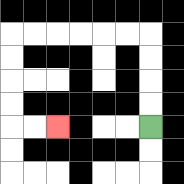{'start': '[6, 5]', 'end': '[2, 5]', 'path_directions': 'U,U,U,U,L,L,L,L,L,L,D,D,D,D,R,R', 'path_coordinates': '[[6, 5], [6, 4], [6, 3], [6, 2], [6, 1], [5, 1], [4, 1], [3, 1], [2, 1], [1, 1], [0, 1], [0, 2], [0, 3], [0, 4], [0, 5], [1, 5], [2, 5]]'}